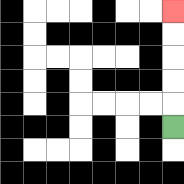{'start': '[7, 5]', 'end': '[7, 0]', 'path_directions': 'U,U,U,U,U', 'path_coordinates': '[[7, 5], [7, 4], [7, 3], [7, 2], [7, 1], [7, 0]]'}